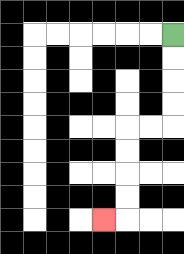{'start': '[7, 1]', 'end': '[4, 9]', 'path_directions': 'D,D,D,D,L,L,D,D,D,D,L', 'path_coordinates': '[[7, 1], [7, 2], [7, 3], [7, 4], [7, 5], [6, 5], [5, 5], [5, 6], [5, 7], [5, 8], [5, 9], [4, 9]]'}